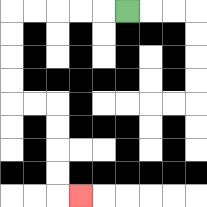{'start': '[5, 0]', 'end': '[3, 8]', 'path_directions': 'L,L,L,L,L,D,D,D,D,R,R,D,D,D,D,R', 'path_coordinates': '[[5, 0], [4, 0], [3, 0], [2, 0], [1, 0], [0, 0], [0, 1], [0, 2], [0, 3], [0, 4], [1, 4], [2, 4], [2, 5], [2, 6], [2, 7], [2, 8], [3, 8]]'}